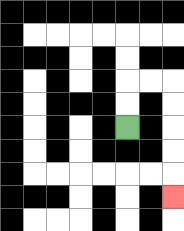{'start': '[5, 5]', 'end': '[7, 8]', 'path_directions': 'U,U,R,R,D,D,D,D,D', 'path_coordinates': '[[5, 5], [5, 4], [5, 3], [6, 3], [7, 3], [7, 4], [7, 5], [7, 6], [7, 7], [7, 8]]'}